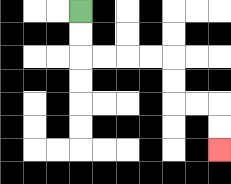{'start': '[3, 0]', 'end': '[9, 6]', 'path_directions': 'D,D,R,R,R,R,D,D,R,R,D,D', 'path_coordinates': '[[3, 0], [3, 1], [3, 2], [4, 2], [5, 2], [6, 2], [7, 2], [7, 3], [7, 4], [8, 4], [9, 4], [9, 5], [9, 6]]'}